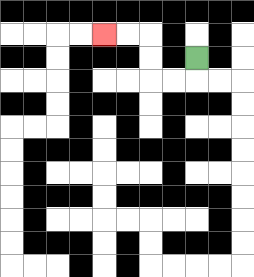{'start': '[8, 2]', 'end': '[4, 1]', 'path_directions': 'D,L,L,U,U,L,L', 'path_coordinates': '[[8, 2], [8, 3], [7, 3], [6, 3], [6, 2], [6, 1], [5, 1], [4, 1]]'}